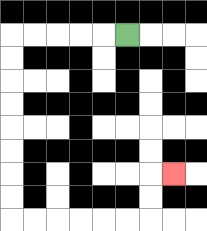{'start': '[5, 1]', 'end': '[7, 7]', 'path_directions': 'L,L,L,L,L,D,D,D,D,D,D,D,D,R,R,R,R,R,R,U,U,R', 'path_coordinates': '[[5, 1], [4, 1], [3, 1], [2, 1], [1, 1], [0, 1], [0, 2], [0, 3], [0, 4], [0, 5], [0, 6], [0, 7], [0, 8], [0, 9], [1, 9], [2, 9], [3, 9], [4, 9], [5, 9], [6, 9], [6, 8], [6, 7], [7, 7]]'}